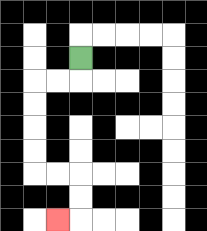{'start': '[3, 2]', 'end': '[2, 9]', 'path_directions': 'D,L,L,D,D,D,D,R,R,D,D,L', 'path_coordinates': '[[3, 2], [3, 3], [2, 3], [1, 3], [1, 4], [1, 5], [1, 6], [1, 7], [2, 7], [3, 7], [3, 8], [3, 9], [2, 9]]'}